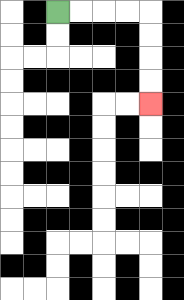{'start': '[2, 0]', 'end': '[6, 4]', 'path_directions': 'R,R,R,R,D,D,D,D', 'path_coordinates': '[[2, 0], [3, 0], [4, 0], [5, 0], [6, 0], [6, 1], [6, 2], [6, 3], [6, 4]]'}